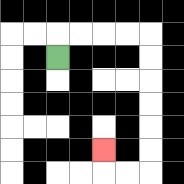{'start': '[2, 2]', 'end': '[4, 6]', 'path_directions': 'U,R,R,R,R,D,D,D,D,D,D,L,L,U', 'path_coordinates': '[[2, 2], [2, 1], [3, 1], [4, 1], [5, 1], [6, 1], [6, 2], [6, 3], [6, 4], [6, 5], [6, 6], [6, 7], [5, 7], [4, 7], [4, 6]]'}